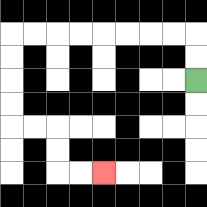{'start': '[8, 3]', 'end': '[4, 7]', 'path_directions': 'U,U,L,L,L,L,L,L,L,L,D,D,D,D,R,R,D,D,R,R', 'path_coordinates': '[[8, 3], [8, 2], [8, 1], [7, 1], [6, 1], [5, 1], [4, 1], [3, 1], [2, 1], [1, 1], [0, 1], [0, 2], [0, 3], [0, 4], [0, 5], [1, 5], [2, 5], [2, 6], [2, 7], [3, 7], [4, 7]]'}